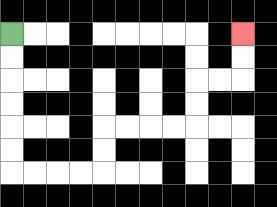{'start': '[0, 1]', 'end': '[10, 1]', 'path_directions': 'D,D,D,D,D,D,R,R,R,R,U,U,R,R,R,R,U,U,R,R,U,U', 'path_coordinates': '[[0, 1], [0, 2], [0, 3], [0, 4], [0, 5], [0, 6], [0, 7], [1, 7], [2, 7], [3, 7], [4, 7], [4, 6], [4, 5], [5, 5], [6, 5], [7, 5], [8, 5], [8, 4], [8, 3], [9, 3], [10, 3], [10, 2], [10, 1]]'}